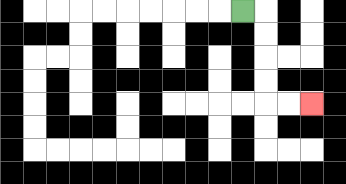{'start': '[10, 0]', 'end': '[13, 4]', 'path_directions': 'R,D,D,D,D,R,R', 'path_coordinates': '[[10, 0], [11, 0], [11, 1], [11, 2], [11, 3], [11, 4], [12, 4], [13, 4]]'}